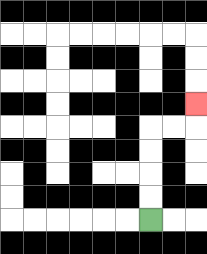{'start': '[6, 9]', 'end': '[8, 4]', 'path_directions': 'U,U,U,U,R,R,U', 'path_coordinates': '[[6, 9], [6, 8], [6, 7], [6, 6], [6, 5], [7, 5], [8, 5], [8, 4]]'}